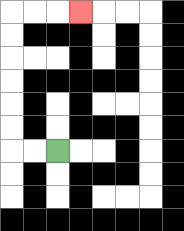{'start': '[2, 6]', 'end': '[3, 0]', 'path_directions': 'L,L,U,U,U,U,U,U,R,R,R', 'path_coordinates': '[[2, 6], [1, 6], [0, 6], [0, 5], [0, 4], [0, 3], [0, 2], [0, 1], [0, 0], [1, 0], [2, 0], [3, 0]]'}